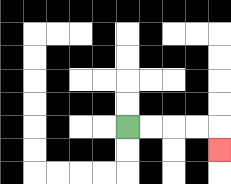{'start': '[5, 5]', 'end': '[9, 6]', 'path_directions': 'R,R,R,R,D', 'path_coordinates': '[[5, 5], [6, 5], [7, 5], [8, 5], [9, 5], [9, 6]]'}